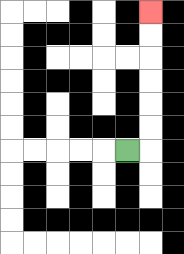{'start': '[5, 6]', 'end': '[6, 0]', 'path_directions': 'R,U,U,U,U,U,U', 'path_coordinates': '[[5, 6], [6, 6], [6, 5], [6, 4], [6, 3], [6, 2], [6, 1], [6, 0]]'}